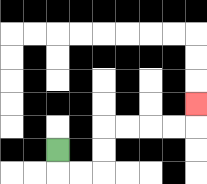{'start': '[2, 6]', 'end': '[8, 4]', 'path_directions': 'D,R,R,U,U,R,R,R,R,U', 'path_coordinates': '[[2, 6], [2, 7], [3, 7], [4, 7], [4, 6], [4, 5], [5, 5], [6, 5], [7, 5], [8, 5], [8, 4]]'}